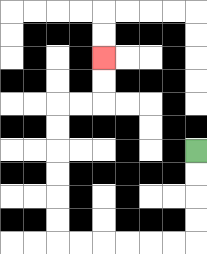{'start': '[8, 6]', 'end': '[4, 2]', 'path_directions': 'D,D,D,D,L,L,L,L,L,L,U,U,U,U,U,U,R,R,U,U', 'path_coordinates': '[[8, 6], [8, 7], [8, 8], [8, 9], [8, 10], [7, 10], [6, 10], [5, 10], [4, 10], [3, 10], [2, 10], [2, 9], [2, 8], [2, 7], [2, 6], [2, 5], [2, 4], [3, 4], [4, 4], [4, 3], [4, 2]]'}